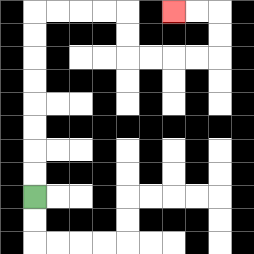{'start': '[1, 8]', 'end': '[7, 0]', 'path_directions': 'U,U,U,U,U,U,U,U,R,R,R,R,D,D,R,R,R,R,U,U,L,L', 'path_coordinates': '[[1, 8], [1, 7], [1, 6], [1, 5], [1, 4], [1, 3], [1, 2], [1, 1], [1, 0], [2, 0], [3, 0], [4, 0], [5, 0], [5, 1], [5, 2], [6, 2], [7, 2], [8, 2], [9, 2], [9, 1], [9, 0], [8, 0], [7, 0]]'}